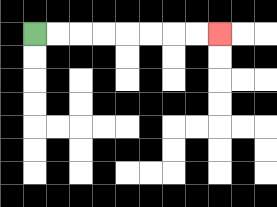{'start': '[1, 1]', 'end': '[9, 1]', 'path_directions': 'R,R,R,R,R,R,R,R', 'path_coordinates': '[[1, 1], [2, 1], [3, 1], [4, 1], [5, 1], [6, 1], [7, 1], [8, 1], [9, 1]]'}